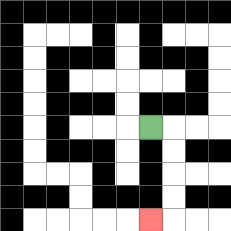{'start': '[6, 5]', 'end': '[6, 9]', 'path_directions': 'R,D,D,D,D,L', 'path_coordinates': '[[6, 5], [7, 5], [7, 6], [7, 7], [7, 8], [7, 9], [6, 9]]'}